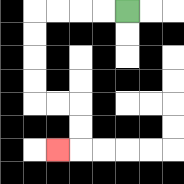{'start': '[5, 0]', 'end': '[2, 6]', 'path_directions': 'L,L,L,L,D,D,D,D,R,R,D,D,L', 'path_coordinates': '[[5, 0], [4, 0], [3, 0], [2, 0], [1, 0], [1, 1], [1, 2], [1, 3], [1, 4], [2, 4], [3, 4], [3, 5], [3, 6], [2, 6]]'}